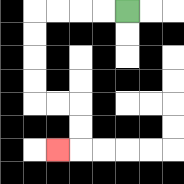{'start': '[5, 0]', 'end': '[2, 6]', 'path_directions': 'L,L,L,L,D,D,D,D,R,R,D,D,L', 'path_coordinates': '[[5, 0], [4, 0], [3, 0], [2, 0], [1, 0], [1, 1], [1, 2], [1, 3], [1, 4], [2, 4], [3, 4], [3, 5], [3, 6], [2, 6]]'}